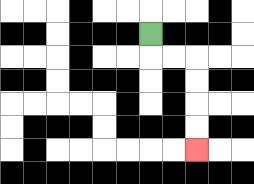{'start': '[6, 1]', 'end': '[8, 6]', 'path_directions': 'D,R,R,D,D,D,D', 'path_coordinates': '[[6, 1], [6, 2], [7, 2], [8, 2], [8, 3], [8, 4], [8, 5], [8, 6]]'}